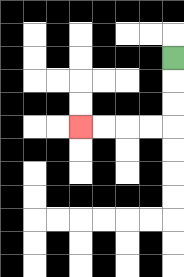{'start': '[7, 2]', 'end': '[3, 5]', 'path_directions': 'D,D,D,L,L,L,L', 'path_coordinates': '[[7, 2], [7, 3], [7, 4], [7, 5], [6, 5], [5, 5], [4, 5], [3, 5]]'}